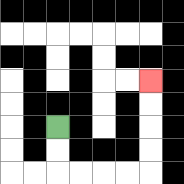{'start': '[2, 5]', 'end': '[6, 3]', 'path_directions': 'D,D,R,R,R,R,U,U,U,U', 'path_coordinates': '[[2, 5], [2, 6], [2, 7], [3, 7], [4, 7], [5, 7], [6, 7], [6, 6], [6, 5], [6, 4], [6, 3]]'}